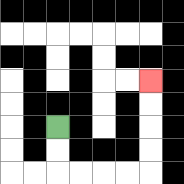{'start': '[2, 5]', 'end': '[6, 3]', 'path_directions': 'D,D,R,R,R,R,U,U,U,U', 'path_coordinates': '[[2, 5], [2, 6], [2, 7], [3, 7], [4, 7], [5, 7], [6, 7], [6, 6], [6, 5], [6, 4], [6, 3]]'}